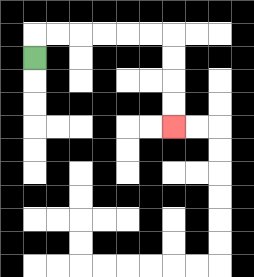{'start': '[1, 2]', 'end': '[7, 5]', 'path_directions': 'U,R,R,R,R,R,R,D,D,D,D', 'path_coordinates': '[[1, 2], [1, 1], [2, 1], [3, 1], [4, 1], [5, 1], [6, 1], [7, 1], [7, 2], [7, 3], [7, 4], [7, 5]]'}